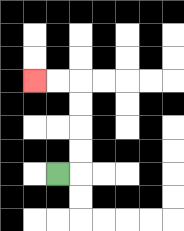{'start': '[2, 7]', 'end': '[1, 3]', 'path_directions': 'R,U,U,U,U,L,L', 'path_coordinates': '[[2, 7], [3, 7], [3, 6], [3, 5], [3, 4], [3, 3], [2, 3], [1, 3]]'}